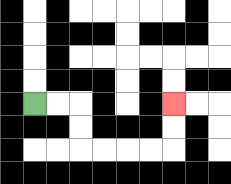{'start': '[1, 4]', 'end': '[7, 4]', 'path_directions': 'R,R,D,D,R,R,R,R,U,U', 'path_coordinates': '[[1, 4], [2, 4], [3, 4], [3, 5], [3, 6], [4, 6], [5, 6], [6, 6], [7, 6], [7, 5], [7, 4]]'}